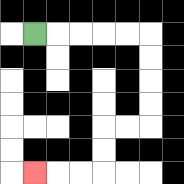{'start': '[1, 1]', 'end': '[1, 7]', 'path_directions': 'R,R,R,R,R,D,D,D,D,L,L,D,D,L,L,L', 'path_coordinates': '[[1, 1], [2, 1], [3, 1], [4, 1], [5, 1], [6, 1], [6, 2], [6, 3], [6, 4], [6, 5], [5, 5], [4, 5], [4, 6], [4, 7], [3, 7], [2, 7], [1, 7]]'}